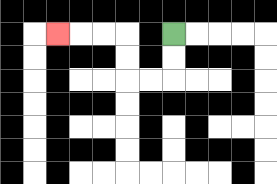{'start': '[7, 1]', 'end': '[2, 1]', 'path_directions': 'D,D,L,L,U,U,L,L,L', 'path_coordinates': '[[7, 1], [7, 2], [7, 3], [6, 3], [5, 3], [5, 2], [5, 1], [4, 1], [3, 1], [2, 1]]'}